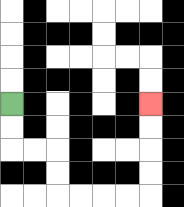{'start': '[0, 4]', 'end': '[6, 4]', 'path_directions': 'D,D,R,R,D,D,R,R,R,R,U,U,U,U', 'path_coordinates': '[[0, 4], [0, 5], [0, 6], [1, 6], [2, 6], [2, 7], [2, 8], [3, 8], [4, 8], [5, 8], [6, 8], [6, 7], [6, 6], [6, 5], [6, 4]]'}